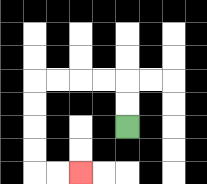{'start': '[5, 5]', 'end': '[3, 7]', 'path_directions': 'U,U,L,L,L,L,D,D,D,D,R,R', 'path_coordinates': '[[5, 5], [5, 4], [5, 3], [4, 3], [3, 3], [2, 3], [1, 3], [1, 4], [1, 5], [1, 6], [1, 7], [2, 7], [3, 7]]'}